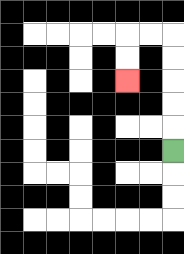{'start': '[7, 6]', 'end': '[5, 3]', 'path_directions': 'U,U,U,U,U,L,L,D,D', 'path_coordinates': '[[7, 6], [7, 5], [7, 4], [7, 3], [7, 2], [7, 1], [6, 1], [5, 1], [5, 2], [5, 3]]'}